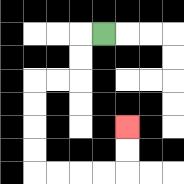{'start': '[4, 1]', 'end': '[5, 5]', 'path_directions': 'L,D,D,L,L,D,D,D,D,R,R,R,R,U,U', 'path_coordinates': '[[4, 1], [3, 1], [3, 2], [3, 3], [2, 3], [1, 3], [1, 4], [1, 5], [1, 6], [1, 7], [2, 7], [3, 7], [4, 7], [5, 7], [5, 6], [5, 5]]'}